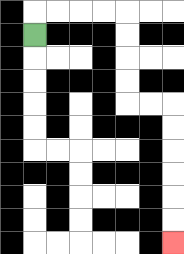{'start': '[1, 1]', 'end': '[7, 10]', 'path_directions': 'U,R,R,R,R,D,D,D,D,R,R,D,D,D,D,D,D', 'path_coordinates': '[[1, 1], [1, 0], [2, 0], [3, 0], [4, 0], [5, 0], [5, 1], [5, 2], [5, 3], [5, 4], [6, 4], [7, 4], [7, 5], [7, 6], [7, 7], [7, 8], [7, 9], [7, 10]]'}